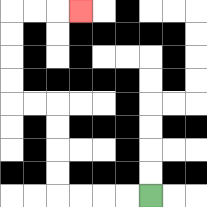{'start': '[6, 8]', 'end': '[3, 0]', 'path_directions': 'L,L,L,L,U,U,U,U,L,L,U,U,U,U,R,R,R', 'path_coordinates': '[[6, 8], [5, 8], [4, 8], [3, 8], [2, 8], [2, 7], [2, 6], [2, 5], [2, 4], [1, 4], [0, 4], [0, 3], [0, 2], [0, 1], [0, 0], [1, 0], [2, 0], [3, 0]]'}